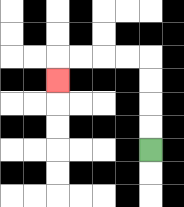{'start': '[6, 6]', 'end': '[2, 3]', 'path_directions': 'U,U,U,U,L,L,L,L,D', 'path_coordinates': '[[6, 6], [6, 5], [6, 4], [6, 3], [6, 2], [5, 2], [4, 2], [3, 2], [2, 2], [2, 3]]'}